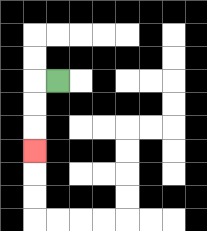{'start': '[2, 3]', 'end': '[1, 6]', 'path_directions': 'L,D,D,D', 'path_coordinates': '[[2, 3], [1, 3], [1, 4], [1, 5], [1, 6]]'}